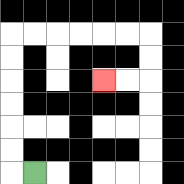{'start': '[1, 7]', 'end': '[4, 3]', 'path_directions': 'L,U,U,U,U,U,U,R,R,R,R,R,R,D,D,L,L', 'path_coordinates': '[[1, 7], [0, 7], [0, 6], [0, 5], [0, 4], [0, 3], [0, 2], [0, 1], [1, 1], [2, 1], [3, 1], [4, 1], [5, 1], [6, 1], [6, 2], [6, 3], [5, 3], [4, 3]]'}